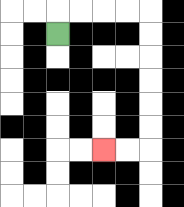{'start': '[2, 1]', 'end': '[4, 6]', 'path_directions': 'U,R,R,R,R,D,D,D,D,D,D,L,L', 'path_coordinates': '[[2, 1], [2, 0], [3, 0], [4, 0], [5, 0], [6, 0], [6, 1], [6, 2], [6, 3], [6, 4], [6, 5], [6, 6], [5, 6], [4, 6]]'}